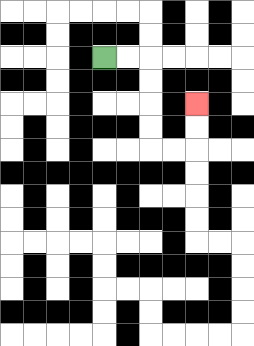{'start': '[4, 2]', 'end': '[8, 4]', 'path_directions': 'R,R,D,D,D,D,R,R,U,U', 'path_coordinates': '[[4, 2], [5, 2], [6, 2], [6, 3], [6, 4], [6, 5], [6, 6], [7, 6], [8, 6], [8, 5], [8, 4]]'}